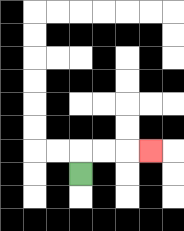{'start': '[3, 7]', 'end': '[6, 6]', 'path_directions': 'U,R,R,R', 'path_coordinates': '[[3, 7], [3, 6], [4, 6], [5, 6], [6, 6]]'}